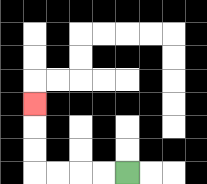{'start': '[5, 7]', 'end': '[1, 4]', 'path_directions': 'L,L,L,L,U,U,U', 'path_coordinates': '[[5, 7], [4, 7], [3, 7], [2, 7], [1, 7], [1, 6], [1, 5], [1, 4]]'}